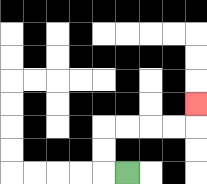{'start': '[5, 7]', 'end': '[8, 4]', 'path_directions': 'L,U,U,R,R,R,R,U', 'path_coordinates': '[[5, 7], [4, 7], [4, 6], [4, 5], [5, 5], [6, 5], [7, 5], [8, 5], [8, 4]]'}